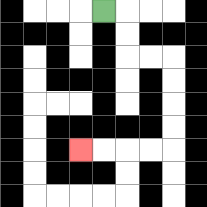{'start': '[4, 0]', 'end': '[3, 6]', 'path_directions': 'R,D,D,R,R,D,D,D,D,L,L,L,L', 'path_coordinates': '[[4, 0], [5, 0], [5, 1], [5, 2], [6, 2], [7, 2], [7, 3], [7, 4], [7, 5], [7, 6], [6, 6], [5, 6], [4, 6], [3, 6]]'}